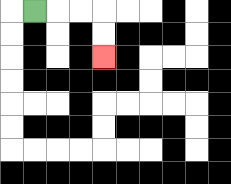{'start': '[1, 0]', 'end': '[4, 2]', 'path_directions': 'R,R,R,D,D', 'path_coordinates': '[[1, 0], [2, 0], [3, 0], [4, 0], [4, 1], [4, 2]]'}